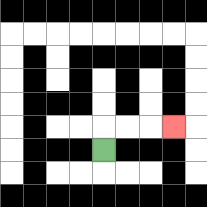{'start': '[4, 6]', 'end': '[7, 5]', 'path_directions': 'U,R,R,R', 'path_coordinates': '[[4, 6], [4, 5], [5, 5], [6, 5], [7, 5]]'}